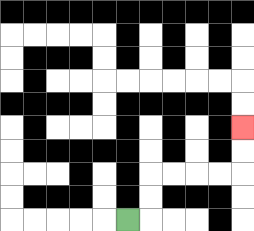{'start': '[5, 9]', 'end': '[10, 5]', 'path_directions': 'R,U,U,R,R,R,R,U,U', 'path_coordinates': '[[5, 9], [6, 9], [6, 8], [6, 7], [7, 7], [8, 7], [9, 7], [10, 7], [10, 6], [10, 5]]'}